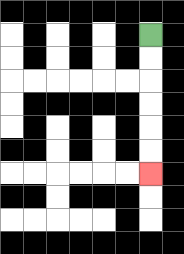{'start': '[6, 1]', 'end': '[6, 7]', 'path_directions': 'D,D,D,D,D,D', 'path_coordinates': '[[6, 1], [6, 2], [6, 3], [6, 4], [6, 5], [6, 6], [6, 7]]'}